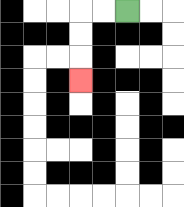{'start': '[5, 0]', 'end': '[3, 3]', 'path_directions': 'L,L,D,D,D', 'path_coordinates': '[[5, 0], [4, 0], [3, 0], [3, 1], [3, 2], [3, 3]]'}